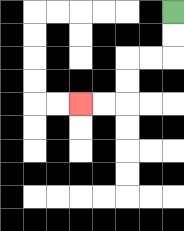{'start': '[7, 0]', 'end': '[3, 4]', 'path_directions': 'D,D,L,L,D,D,L,L', 'path_coordinates': '[[7, 0], [7, 1], [7, 2], [6, 2], [5, 2], [5, 3], [5, 4], [4, 4], [3, 4]]'}